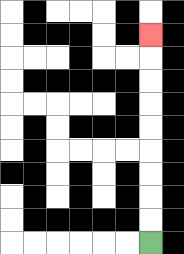{'start': '[6, 10]', 'end': '[6, 1]', 'path_directions': 'U,U,U,U,U,U,U,U,U', 'path_coordinates': '[[6, 10], [6, 9], [6, 8], [6, 7], [6, 6], [6, 5], [6, 4], [6, 3], [6, 2], [6, 1]]'}